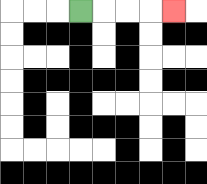{'start': '[3, 0]', 'end': '[7, 0]', 'path_directions': 'R,R,R,R', 'path_coordinates': '[[3, 0], [4, 0], [5, 0], [6, 0], [7, 0]]'}